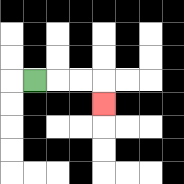{'start': '[1, 3]', 'end': '[4, 4]', 'path_directions': 'R,R,R,D', 'path_coordinates': '[[1, 3], [2, 3], [3, 3], [4, 3], [4, 4]]'}